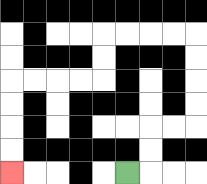{'start': '[5, 7]', 'end': '[0, 7]', 'path_directions': 'R,U,U,R,R,U,U,U,U,L,L,L,L,D,D,L,L,L,L,D,D,D,D', 'path_coordinates': '[[5, 7], [6, 7], [6, 6], [6, 5], [7, 5], [8, 5], [8, 4], [8, 3], [8, 2], [8, 1], [7, 1], [6, 1], [5, 1], [4, 1], [4, 2], [4, 3], [3, 3], [2, 3], [1, 3], [0, 3], [0, 4], [0, 5], [0, 6], [0, 7]]'}